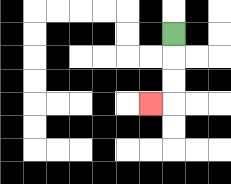{'start': '[7, 1]', 'end': '[6, 4]', 'path_directions': 'D,D,D,L', 'path_coordinates': '[[7, 1], [7, 2], [7, 3], [7, 4], [6, 4]]'}